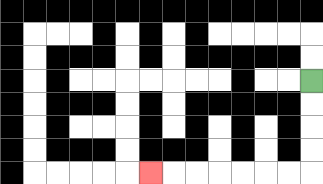{'start': '[13, 3]', 'end': '[6, 7]', 'path_directions': 'D,D,D,D,L,L,L,L,L,L,L', 'path_coordinates': '[[13, 3], [13, 4], [13, 5], [13, 6], [13, 7], [12, 7], [11, 7], [10, 7], [9, 7], [8, 7], [7, 7], [6, 7]]'}